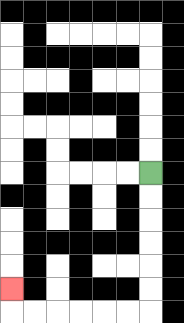{'start': '[6, 7]', 'end': '[0, 12]', 'path_directions': 'D,D,D,D,D,D,L,L,L,L,L,L,U', 'path_coordinates': '[[6, 7], [6, 8], [6, 9], [6, 10], [6, 11], [6, 12], [6, 13], [5, 13], [4, 13], [3, 13], [2, 13], [1, 13], [0, 13], [0, 12]]'}